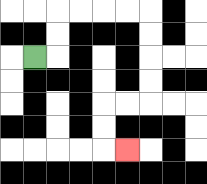{'start': '[1, 2]', 'end': '[5, 6]', 'path_directions': 'R,U,U,R,R,R,R,D,D,D,D,L,L,D,D,R', 'path_coordinates': '[[1, 2], [2, 2], [2, 1], [2, 0], [3, 0], [4, 0], [5, 0], [6, 0], [6, 1], [6, 2], [6, 3], [6, 4], [5, 4], [4, 4], [4, 5], [4, 6], [5, 6]]'}